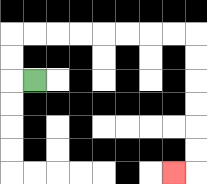{'start': '[1, 3]', 'end': '[7, 7]', 'path_directions': 'L,U,U,R,R,R,R,R,R,R,R,D,D,D,D,D,D,L', 'path_coordinates': '[[1, 3], [0, 3], [0, 2], [0, 1], [1, 1], [2, 1], [3, 1], [4, 1], [5, 1], [6, 1], [7, 1], [8, 1], [8, 2], [8, 3], [8, 4], [8, 5], [8, 6], [8, 7], [7, 7]]'}